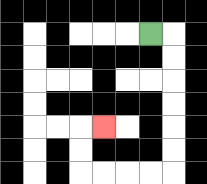{'start': '[6, 1]', 'end': '[4, 5]', 'path_directions': 'R,D,D,D,D,D,D,L,L,L,L,U,U,R', 'path_coordinates': '[[6, 1], [7, 1], [7, 2], [7, 3], [7, 4], [7, 5], [7, 6], [7, 7], [6, 7], [5, 7], [4, 7], [3, 7], [3, 6], [3, 5], [4, 5]]'}